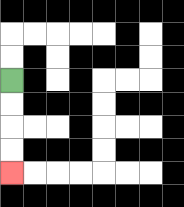{'start': '[0, 3]', 'end': '[0, 7]', 'path_directions': 'D,D,D,D', 'path_coordinates': '[[0, 3], [0, 4], [0, 5], [0, 6], [0, 7]]'}